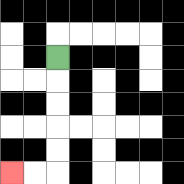{'start': '[2, 2]', 'end': '[0, 7]', 'path_directions': 'D,D,D,D,D,L,L', 'path_coordinates': '[[2, 2], [2, 3], [2, 4], [2, 5], [2, 6], [2, 7], [1, 7], [0, 7]]'}